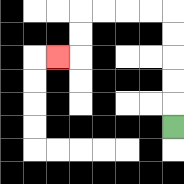{'start': '[7, 5]', 'end': '[2, 2]', 'path_directions': 'U,U,U,U,U,L,L,L,L,D,D,L', 'path_coordinates': '[[7, 5], [7, 4], [7, 3], [7, 2], [7, 1], [7, 0], [6, 0], [5, 0], [4, 0], [3, 0], [3, 1], [3, 2], [2, 2]]'}